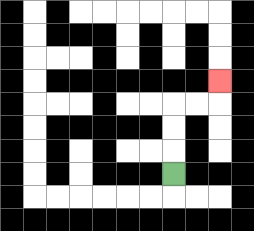{'start': '[7, 7]', 'end': '[9, 3]', 'path_directions': 'U,U,U,R,R,U', 'path_coordinates': '[[7, 7], [7, 6], [7, 5], [7, 4], [8, 4], [9, 4], [9, 3]]'}